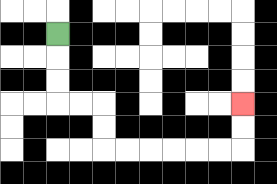{'start': '[2, 1]', 'end': '[10, 4]', 'path_directions': 'D,D,D,R,R,D,D,R,R,R,R,R,R,U,U', 'path_coordinates': '[[2, 1], [2, 2], [2, 3], [2, 4], [3, 4], [4, 4], [4, 5], [4, 6], [5, 6], [6, 6], [7, 6], [8, 6], [9, 6], [10, 6], [10, 5], [10, 4]]'}